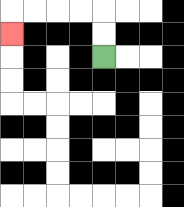{'start': '[4, 2]', 'end': '[0, 1]', 'path_directions': 'U,U,L,L,L,L,D', 'path_coordinates': '[[4, 2], [4, 1], [4, 0], [3, 0], [2, 0], [1, 0], [0, 0], [0, 1]]'}